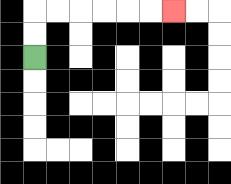{'start': '[1, 2]', 'end': '[7, 0]', 'path_directions': 'U,U,R,R,R,R,R,R', 'path_coordinates': '[[1, 2], [1, 1], [1, 0], [2, 0], [3, 0], [4, 0], [5, 0], [6, 0], [7, 0]]'}